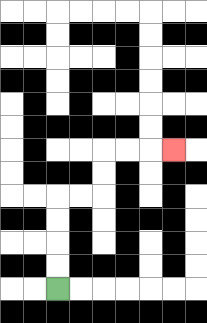{'start': '[2, 12]', 'end': '[7, 6]', 'path_directions': 'U,U,U,U,R,R,U,U,R,R,R', 'path_coordinates': '[[2, 12], [2, 11], [2, 10], [2, 9], [2, 8], [3, 8], [4, 8], [4, 7], [4, 6], [5, 6], [6, 6], [7, 6]]'}